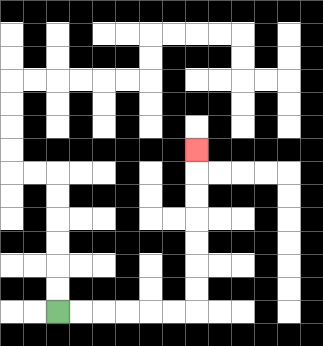{'start': '[2, 13]', 'end': '[8, 6]', 'path_directions': 'R,R,R,R,R,R,U,U,U,U,U,U,U', 'path_coordinates': '[[2, 13], [3, 13], [4, 13], [5, 13], [6, 13], [7, 13], [8, 13], [8, 12], [8, 11], [8, 10], [8, 9], [8, 8], [8, 7], [8, 6]]'}